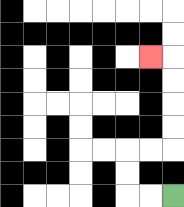{'start': '[7, 8]', 'end': '[6, 2]', 'path_directions': 'L,L,U,U,R,R,U,U,U,U,L', 'path_coordinates': '[[7, 8], [6, 8], [5, 8], [5, 7], [5, 6], [6, 6], [7, 6], [7, 5], [7, 4], [7, 3], [7, 2], [6, 2]]'}